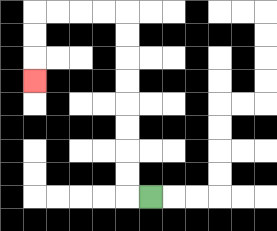{'start': '[6, 8]', 'end': '[1, 3]', 'path_directions': 'L,U,U,U,U,U,U,U,U,L,L,L,L,D,D,D', 'path_coordinates': '[[6, 8], [5, 8], [5, 7], [5, 6], [5, 5], [5, 4], [5, 3], [5, 2], [5, 1], [5, 0], [4, 0], [3, 0], [2, 0], [1, 0], [1, 1], [1, 2], [1, 3]]'}